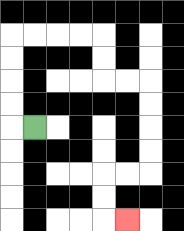{'start': '[1, 5]', 'end': '[5, 9]', 'path_directions': 'L,U,U,U,U,R,R,R,R,D,D,R,R,D,D,D,D,L,L,D,D,R', 'path_coordinates': '[[1, 5], [0, 5], [0, 4], [0, 3], [0, 2], [0, 1], [1, 1], [2, 1], [3, 1], [4, 1], [4, 2], [4, 3], [5, 3], [6, 3], [6, 4], [6, 5], [6, 6], [6, 7], [5, 7], [4, 7], [4, 8], [4, 9], [5, 9]]'}